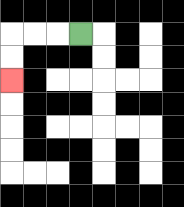{'start': '[3, 1]', 'end': '[0, 3]', 'path_directions': 'L,L,L,D,D', 'path_coordinates': '[[3, 1], [2, 1], [1, 1], [0, 1], [0, 2], [0, 3]]'}